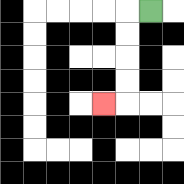{'start': '[6, 0]', 'end': '[4, 4]', 'path_directions': 'L,D,D,D,D,L', 'path_coordinates': '[[6, 0], [5, 0], [5, 1], [5, 2], [5, 3], [5, 4], [4, 4]]'}